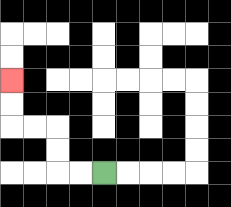{'start': '[4, 7]', 'end': '[0, 3]', 'path_directions': 'L,L,U,U,L,L,U,U', 'path_coordinates': '[[4, 7], [3, 7], [2, 7], [2, 6], [2, 5], [1, 5], [0, 5], [0, 4], [0, 3]]'}